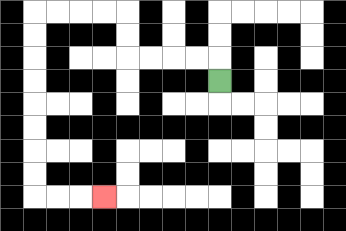{'start': '[9, 3]', 'end': '[4, 8]', 'path_directions': 'U,L,L,L,L,U,U,L,L,L,L,D,D,D,D,D,D,D,D,R,R,R', 'path_coordinates': '[[9, 3], [9, 2], [8, 2], [7, 2], [6, 2], [5, 2], [5, 1], [5, 0], [4, 0], [3, 0], [2, 0], [1, 0], [1, 1], [1, 2], [1, 3], [1, 4], [1, 5], [1, 6], [1, 7], [1, 8], [2, 8], [3, 8], [4, 8]]'}